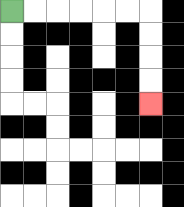{'start': '[0, 0]', 'end': '[6, 4]', 'path_directions': 'R,R,R,R,R,R,D,D,D,D', 'path_coordinates': '[[0, 0], [1, 0], [2, 0], [3, 0], [4, 0], [5, 0], [6, 0], [6, 1], [6, 2], [6, 3], [6, 4]]'}